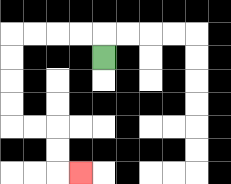{'start': '[4, 2]', 'end': '[3, 7]', 'path_directions': 'U,L,L,L,L,D,D,D,D,R,R,D,D,R', 'path_coordinates': '[[4, 2], [4, 1], [3, 1], [2, 1], [1, 1], [0, 1], [0, 2], [0, 3], [0, 4], [0, 5], [1, 5], [2, 5], [2, 6], [2, 7], [3, 7]]'}